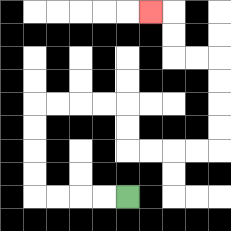{'start': '[5, 8]', 'end': '[6, 0]', 'path_directions': 'L,L,L,L,U,U,U,U,R,R,R,R,D,D,R,R,R,R,U,U,U,U,L,L,U,U,L', 'path_coordinates': '[[5, 8], [4, 8], [3, 8], [2, 8], [1, 8], [1, 7], [1, 6], [1, 5], [1, 4], [2, 4], [3, 4], [4, 4], [5, 4], [5, 5], [5, 6], [6, 6], [7, 6], [8, 6], [9, 6], [9, 5], [9, 4], [9, 3], [9, 2], [8, 2], [7, 2], [7, 1], [7, 0], [6, 0]]'}